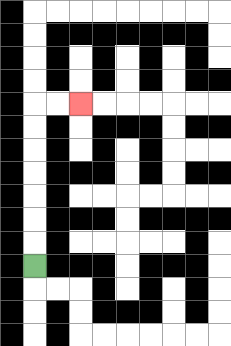{'start': '[1, 11]', 'end': '[3, 4]', 'path_directions': 'U,U,U,U,U,U,U,R,R', 'path_coordinates': '[[1, 11], [1, 10], [1, 9], [1, 8], [1, 7], [1, 6], [1, 5], [1, 4], [2, 4], [3, 4]]'}